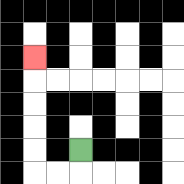{'start': '[3, 6]', 'end': '[1, 2]', 'path_directions': 'D,L,L,U,U,U,U,U', 'path_coordinates': '[[3, 6], [3, 7], [2, 7], [1, 7], [1, 6], [1, 5], [1, 4], [1, 3], [1, 2]]'}